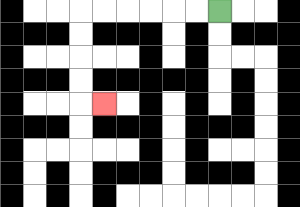{'start': '[9, 0]', 'end': '[4, 4]', 'path_directions': 'L,L,L,L,L,L,D,D,D,D,R', 'path_coordinates': '[[9, 0], [8, 0], [7, 0], [6, 0], [5, 0], [4, 0], [3, 0], [3, 1], [3, 2], [3, 3], [3, 4], [4, 4]]'}